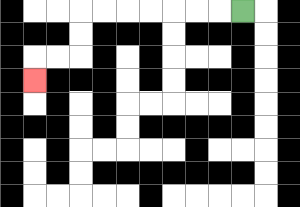{'start': '[10, 0]', 'end': '[1, 3]', 'path_directions': 'L,L,L,L,L,L,L,D,D,L,L,D', 'path_coordinates': '[[10, 0], [9, 0], [8, 0], [7, 0], [6, 0], [5, 0], [4, 0], [3, 0], [3, 1], [3, 2], [2, 2], [1, 2], [1, 3]]'}